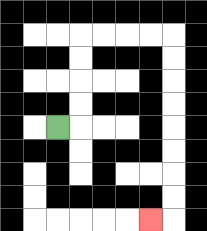{'start': '[2, 5]', 'end': '[6, 9]', 'path_directions': 'R,U,U,U,U,R,R,R,R,D,D,D,D,D,D,D,D,L', 'path_coordinates': '[[2, 5], [3, 5], [3, 4], [3, 3], [3, 2], [3, 1], [4, 1], [5, 1], [6, 1], [7, 1], [7, 2], [7, 3], [7, 4], [7, 5], [7, 6], [7, 7], [7, 8], [7, 9], [6, 9]]'}